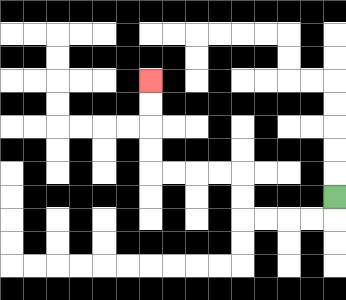{'start': '[14, 8]', 'end': '[6, 3]', 'path_directions': 'D,L,L,L,L,U,U,L,L,L,L,U,U,U,U', 'path_coordinates': '[[14, 8], [14, 9], [13, 9], [12, 9], [11, 9], [10, 9], [10, 8], [10, 7], [9, 7], [8, 7], [7, 7], [6, 7], [6, 6], [6, 5], [6, 4], [6, 3]]'}